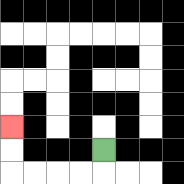{'start': '[4, 6]', 'end': '[0, 5]', 'path_directions': 'D,L,L,L,L,U,U', 'path_coordinates': '[[4, 6], [4, 7], [3, 7], [2, 7], [1, 7], [0, 7], [0, 6], [0, 5]]'}